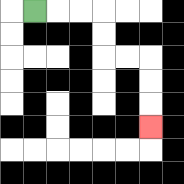{'start': '[1, 0]', 'end': '[6, 5]', 'path_directions': 'R,R,R,D,D,R,R,D,D,D', 'path_coordinates': '[[1, 0], [2, 0], [3, 0], [4, 0], [4, 1], [4, 2], [5, 2], [6, 2], [6, 3], [6, 4], [6, 5]]'}